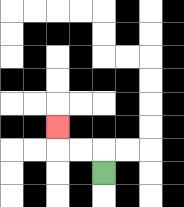{'start': '[4, 7]', 'end': '[2, 5]', 'path_directions': 'U,L,L,U', 'path_coordinates': '[[4, 7], [4, 6], [3, 6], [2, 6], [2, 5]]'}